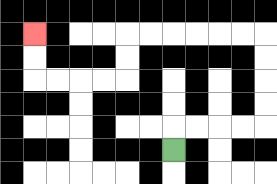{'start': '[7, 6]', 'end': '[1, 1]', 'path_directions': 'U,R,R,R,R,U,U,U,U,L,L,L,L,L,L,D,D,L,L,L,L,U,U', 'path_coordinates': '[[7, 6], [7, 5], [8, 5], [9, 5], [10, 5], [11, 5], [11, 4], [11, 3], [11, 2], [11, 1], [10, 1], [9, 1], [8, 1], [7, 1], [6, 1], [5, 1], [5, 2], [5, 3], [4, 3], [3, 3], [2, 3], [1, 3], [1, 2], [1, 1]]'}